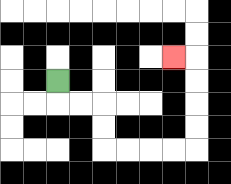{'start': '[2, 3]', 'end': '[7, 2]', 'path_directions': 'D,R,R,D,D,R,R,R,R,U,U,U,U,L', 'path_coordinates': '[[2, 3], [2, 4], [3, 4], [4, 4], [4, 5], [4, 6], [5, 6], [6, 6], [7, 6], [8, 6], [8, 5], [8, 4], [8, 3], [8, 2], [7, 2]]'}